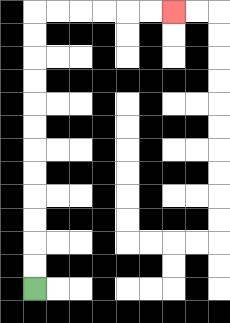{'start': '[1, 12]', 'end': '[7, 0]', 'path_directions': 'U,U,U,U,U,U,U,U,U,U,U,U,R,R,R,R,R,R', 'path_coordinates': '[[1, 12], [1, 11], [1, 10], [1, 9], [1, 8], [1, 7], [1, 6], [1, 5], [1, 4], [1, 3], [1, 2], [1, 1], [1, 0], [2, 0], [3, 0], [4, 0], [5, 0], [6, 0], [7, 0]]'}